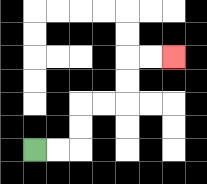{'start': '[1, 6]', 'end': '[7, 2]', 'path_directions': 'R,R,U,U,R,R,U,U,R,R', 'path_coordinates': '[[1, 6], [2, 6], [3, 6], [3, 5], [3, 4], [4, 4], [5, 4], [5, 3], [5, 2], [6, 2], [7, 2]]'}